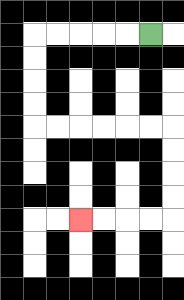{'start': '[6, 1]', 'end': '[3, 9]', 'path_directions': 'L,L,L,L,L,D,D,D,D,R,R,R,R,R,R,D,D,D,D,L,L,L,L', 'path_coordinates': '[[6, 1], [5, 1], [4, 1], [3, 1], [2, 1], [1, 1], [1, 2], [1, 3], [1, 4], [1, 5], [2, 5], [3, 5], [4, 5], [5, 5], [6, 5], [7, 5], [7, 6], [7, 7], [7, 8], [7, 9], [6, 9], [5, 9], [4, 9], [3, 9]]'}